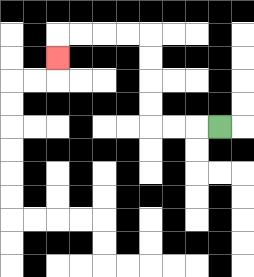{'start': '[9, 5]', 'end': '[2, 2]', 'path_directions': 'L,L,L,U,U,U,U,L,L,L,L,D', 'path_coordinates': '[[9, 5], [8, 5], [7, 5], [6, 5], [6, 4], [6, 3], [6, 2], [6, 1], [5, 1], [4, 1], [3, 1], [2, 1], [2, 2]]'}